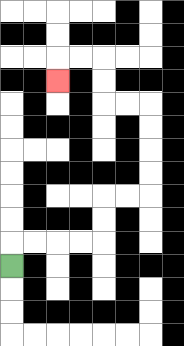{'start': '[0, 11]', 'end': '[2, 3]', 'path_directions': 'U,R,R,R,R,U,U,R,R,U,U,U,U,L,L,U,U,L,L,D', 'path_coordinates': '[[0, 11], [0, 10], [1, 10], [2, 10], [3, 10], [4, 10], [4, 9], [4, 8], [5, 8], [6, 8], [6, 7], [6, 6], [6, 5], [6, 4], [5, 4], [4, 4], [4, 3], [4, 2], [3, 2], [2, 2], [2, 3]]'}